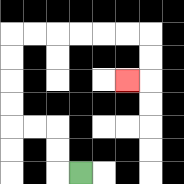{'start': '[3, 7]', 'end': '[5, 3]', 'path_directions': 'L,U,U,L,L,U,U,U,U,R,R,R,R,R,R,D,D,L', 'path_coordinates': '[[3, 7], [2, 7], [2, 6], [2, 5], [1, 5], [0, 5], [0, 4], [0, 3], [0, 2], [0, 1], [1, 1], [2, 1], [3, 1], [4, 1], [5, 1], [6, 1], [6, 2], [6, 3], [5, 3]]'}